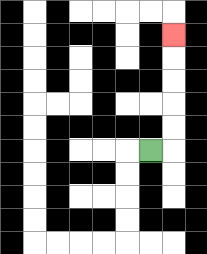{'start': '[6, 6]', 'end': '[7, 1]', 'path_directions': 'R,U,U,U,U,U', 'path_coordinates': '[[6, 6], [7, 6], [7, 5], [7, 4], [7, 3], [7, 2], [7, 1]]'}